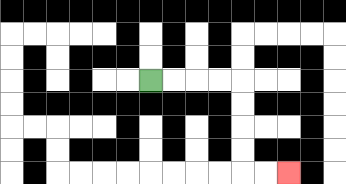{'start': '[6, 3]', 'end': '[12, 7]', 'path_directions': 'R,R,R,R,D,D,D,D,R,R', 'path_coordinates': '[[6, 3], [7, 3], [8, 3], [9, 3], [10, 3], [10, 4], [10, 5], [10, 6], [10, 7], [11, 7], [12, 7]]'}